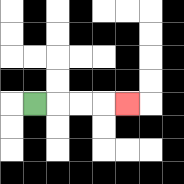{'start': '[1, 4]', 'end': '[5, 4]', 'path_directions': 'R,R,R,R', 'path_coordinates': '[[1, 4], [2, 4], [3, 4], [4, 4], [5, 4]]'}